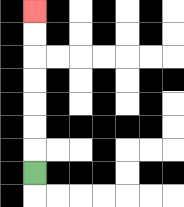{'start': '[1, 7]', 'end': '[1, 0]', 'path_directions': 'U,U,U,U,U,U,U', 'path_coordinates': '[[1, 7], [1, 6], [1, 5], [1, 4], [1, 3], [1, 2], [1, 1], [1, 0]]'}